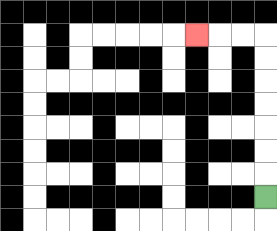{'start': '[11, 8]', 'end': '[8, 1]', 'path_directions': 'U,U,U,U,U,U,U,L,L,L', 'path_coordinates': '[[11, 8], [11, 7], [11, 6], [11, 5], [11, 4], [11, 3], [11, 2], [11, 1], [10, 1], [9, 1], [8, 1]]'}